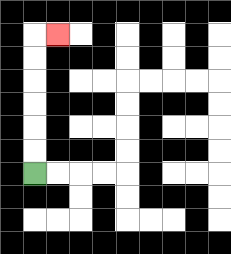{'start': '[1, 7]', 'end': '[2, 1]', 'path_directions': 'U,U,U,U,U,U,R', 'path_coordinates': '[[1, 7], [1, 6], [1, 5], [1, 4], [1, 3], [1, 2], [1, 1], [2, 1]]'}